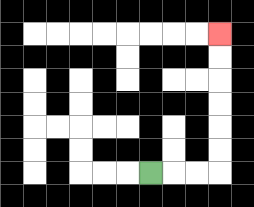{'start': '[6, 7]', 'end': '[9, 1]', 'path_directions': 'R,R,R,U,U,U,U,U,U', 'path_coordinates': '[[6, 7], [7, 7], [8, 7], [9, 7], [9, 6], [9, 5], [9, 4], [9, 3], [9, 2], [9, 1]]'}